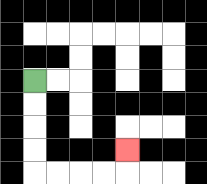{'start': '[1, 3]', 'end': '[5, 6]', 'path_directions': 'D,D,D,D,R,R,R,R,U', 'path_coordinates': '[[1, 3], [1, 4], [1, 5], [1, 6], [1, 7], [2, 7], [3, 7], [4, 7], [5, 7], [5, 6]]'}